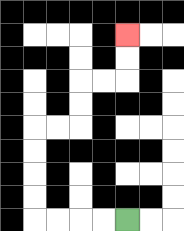{'start': '[5, 9]', 'end': '[5, 1]', 'path_directions': 'L,L,L,L,U,U,U,U,R,R,U,U,R,R,U,U', 'path_coordinates': '[[5, 9], [4, 9], [3, 9], [2, 9], [1, 9], [1, 8], [1, 7], [1, 6], [1, 5], [2, 5], [3, 5], [3, 4], [3, 3], [4, 3], [5, 3], [5, 2], [5, 1]]'}